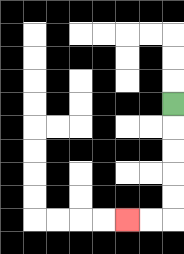{'start': '[7, 4]', 'end': '[5, 9]', 'path_directions': 'D,D,D,D,D,L,L', 'path_coordinates': '[[7, 4], [7, 5], [7, 6], [7, 7], [7, 8], [7, 9], [6, 9], [5, 9]]'}